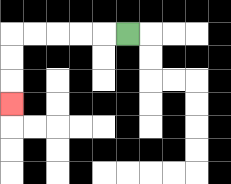{'start': '[5, 1]', 'end': '[0, 4]', 'path_directions': 'L,L,L,L,L,D,D,D', 'path_coordinates': '[[5, 1], [4, 1], [3, 1], [2, 1], [1, 1], [0, 1], [0, 2], [0, 3], [0, 4]]'}